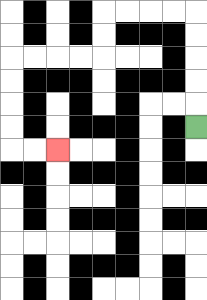{'start': '[8, 5]', 'end': '[2, 6]', 'path_directions': 'U,U,U,U,U,L,L,L,L,D,D,L,L,L,L,D,D,D,D,R,R', 'path_coordinates': '[[8, 5], [8, 4], [8, 3], [8, 2], [8, 1], [8, 0], [7, 0], [6, 0], [5, 0], [4, 0], [4, 1], [4, 2], [3, 2], [2, 2], [1, 2], [0, 2], [0, 3], [0, 4], [0, 5], [0, 6], [1, 6], [2, 6]]'}